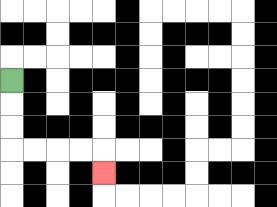{'start': '[0, 3]', 'end': '[4, 7]', 'path_directions': 'D,D,D,R,R,R,R,D', 'path_coordinates': '[[0, 3], [0, 4], [0, 5], [0, 6], [1, 6], [2, 6], [3, 6], [4, 6], [4, 7]]'}